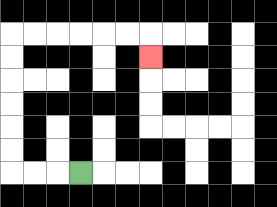{'start': '[3, 7]', 'end': '[6, 2]', 'path_directions': 'L,L,L,U,U,U,U,U,U,R,R,R,R,R,R,D', 'path_coordinates': '[[3, 7], [2, 7], [1, 7], [0, 7], [0, 6], [0, 5], [0, 4], [0, 3], [0, 2], [0, 1], [1, 1], [2, 1], [3, 1], [4, 1], [5, 1], [6, 1], [6, 2]]'}